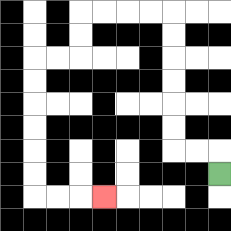{'start': '[9, 7]', 'end': '[4, 8]', 'path_directions': 'U,L,L,U,U,U,U,U,U,L,L,L,L,D,D,L,L,D,D,D,D,D,D,R,R,R', 'path_coordinates': '[[9, 7], [9, 6], [8, 6], [7, 6], [7, 5], [7, 4], [7, 3], [7, 2], [7, 1], [7, 0], [6, 0], [5, 0], [4, 0], [3, 0], [3, 1], [3, 2], [2, 2], [1, 2], [1, 3], [1, 4], [1, 5], [1, 6], [1, 7], [1, 8], [2, 8], [3, 8], [4, 8]]'}